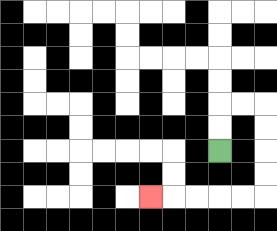{'start': '[9, 6]', 'end': '[6, 8]', 'path_directions': 'U,U,R,R,D,D,D,D,L,L,L,L,L', 'path_coordinates': '[[9, 6], [9, 5], [9, 4], [10, 4], [11, 4], [11, 5], [11, 6], [11, 7], [11, 8], [10, 8], [9, 8], [8, 8], [7, 8], [6, 8]]'}